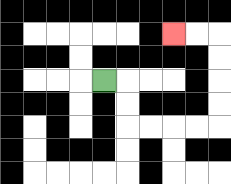{'start': '[4, 3]', 'end': '[7, 1]', 'path_directions': 'R,D,D,R,R,R,R,U,U,U,U,L,L', 'path_coordinates': '[[4, 3], [5, 3], [5, 4], [5, 5], [6, 5], [7, 5], [8, 5], [9, 5], [9, 4], [9, 3], [9, 2], [9, 1], [8, 1], [7, 1]]'}